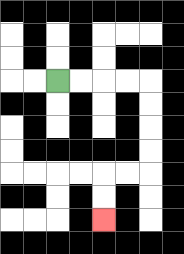{'start': '[2, 3]', 'end': '[4, 9]', 'path_directions': 'R,R,R,R,D,D,D,D,L,L,D,D', 'path_coordinates': '[[2, 3], [3, 3], [4, 3], [5, 3], [6, 3], [6, 4], [6, 5], [6, 6], [6, 7], [5, 7], [4, 7], [4, 8], [4, 9]]'}